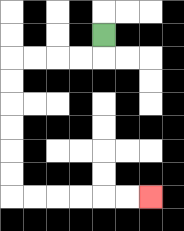{'start': '[4, 1]', 'end': '[6, 8]', 'path_directions': 'D,L,L,L,L,D,D,D,D,D,D,R,R,R,R,R,R', 'path_coordinates': '[[4, 1], [4, 2], [3, 2], [2, 2], [1, 2], [0, 2], [0, 3], [0, 4], [0, 5], [0, 6], [0, 7], [0, 8], [1, 8], [2, 8], [3, 8], [4, 8], [5, 8], [6, 8]]'}